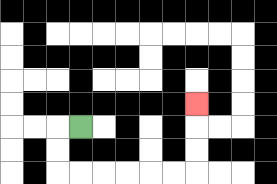{'start': '[3, 5]', 'end': '[8, 4]', 'path_directions': 'L,D,D,R,R,R,R,R,R,U,U,U', 'path_coordinates': '[[3, 5], [2, 5], [2, 6], [2, 7], [3, 7], [4, 7], [5, 7], [6, 7], [7, 7], [8, 7], [8, 6], [8, 5], [8, 4]]'}